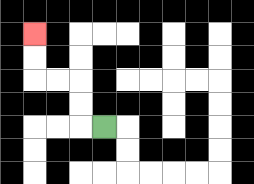{'start': '[4, 5]', 'end': '[1, 1]', 'path_directions': 'L,U,U,L,L,U,U', 'path_coordinates': '[[4, 5], [3, 5], [3, 4], [3, 3], [2, 3], [1, 3], [1, 2], [1, 1]]'}